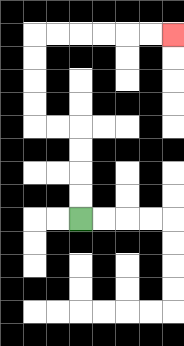{'start': '[3, 9]', 'end': '[7, 1]', 'path_directions': 'U,U,U,U,L,L,U,U,U,U,R,R,R,R,R,R', 'path_coordinates': '[[3, 9], [3, 8], [3, 7], [3, 6], [3, 5], [2, 5], [1, 5], [1, 4], [1, 3], [1, 2], [1, 1], [2, 1], [3, 1], [4, 1], [5, 1], [6, 1], [7, 1]]'}